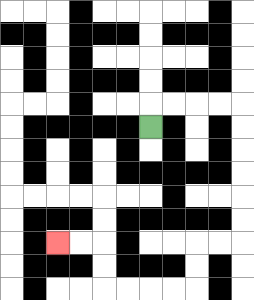{'start': '[6, 5]', 'end': '[2, 10]', 'path_directions': 'U,R,R,R,R,D,D,D,D,D,D,L,L,D,D,L,L,L,L,U,U,L,L', 'path_coordinates': '[[6, 5], [6, 4], [7, 4], [8, 4], [9, 4], [10, 4], [10, 5], [10, 6], [10, 7], [10, 8], [10, 9], [10, 10], [9, 10], [8, 10], [8, 11], [8, 12], [7, 12], [6, 12], [5, 12], [4, 12], [4, 11], [4, 10], [3, 10], [2, 10]]'}